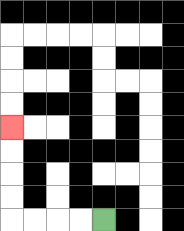{'start': '[4, 9]', 'end': '[0, 5]', 'path_directions': 'L,L,L,L,U,U,U,U', 'path_coordinates': '[[4, 9], [3, 9], [2, 9], [1, 9], [0, 9], [0, 8], [0, 7], [0, 6], [0, 5]]'}